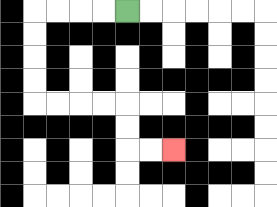{'start': '[5, 0]', 'end': '[7, 6]', 'path_directions': 'L,L,L,L,D,D,D,D,R,R,R,R,D,D,R,R', 'path_coordinates': '[[5, 0], [4, 0], [3, 0], [2, 0], [1, 0], [1, 1], [1, 2], [1, 3], [1, 4], [2, 4], [3, 4], [4, 4], [5, 4], [5, 5], [5, 6], [6, 6], [7, 6]]'}